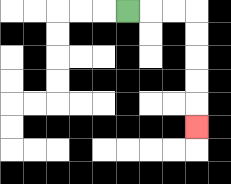{'start': '[5, 0]', 'end': '[8, 5]', 'path_directions': 'R,R,R,D,D,D,D,D', 'path_coordinates': '[[5, 0], [6, 0], [7, 0], [8, 0], [8, 1], [8, 2], [8, 3], [8, 4], [8, 5]]'}